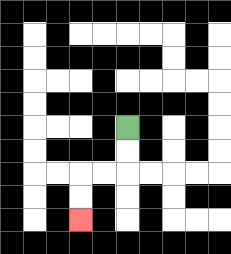{'start': '[5, 5]', 'end': '[3, 9]', 'path_directions': 'D,D,L,L,D,D', 'path_coordinates': '[[5, 5], [5, 6], [5, 7], [4, 7], [3, 7], [3, 8], [3, 9]]'}